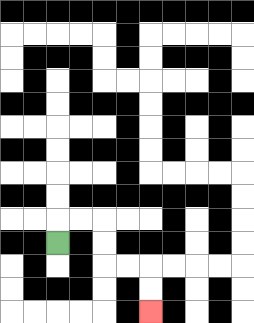{'start': '[2, 10]', 'end': '[6, 13]', 'path_directions': 'U,R,R,D,D,R,R,D,D', 'path_coordinates': '[[2, 10], [2, 9], [3, 9], [4, 9], [4, 10], [4, 11], [5, 11], [6, 11], [6, 12], [6, 13]]'}